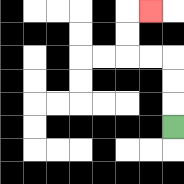{'start': '[7, 5]', 'end': '[6, 0]', 'path_directions': 'U,U,U,L,L,U,U,R', 'path_coordinates': '[[7, 5], [7, 4], [7, 3], [7, 2], [6, 2], [5, 2], [5, 1], [5, 0], [6, 0]]'}